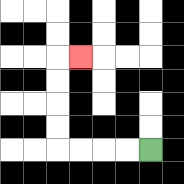{'start': '[6, 6]', 'end': '[3, 2]', 'path_directions': 'L,L,L,L,U,U,U,U,R', 'path_coordinates': '[[6, 6], [5, 6], [4, 6], [3, 6], [2, 6], [2, 5], [2, 4], [2, 3], [2, 2], [3, 2]]'}